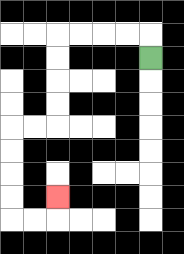{'start': '[6, 2]', 'end': '[2, 8]', 'path_directions': 'U,L,L,L,L,D,D,D,D,L,L,D,D,D,D,R,R,U', 'path_coordinates': '[[6, 2], [6, 1], [5, 1], [4, 1], [3, 1], [2, 1], [2, 2], [2, 3], [2, 4], [2, 5], [1, 5], [0, 5], [0, 6], [0, 7], [0, 8], [0, 9], [1, 9], [2, 9], [2, 8]]'}